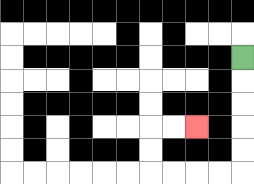{'start': '[10, 2]', 'end': '[8, 5]', 'path_directions': 'D,D,D,D,D,L,L,L,L,U,U,R,R', 'path_coordinates': '[[10, 2], [10, 3], [10, 4], [10, 5], [10, 6], [10, 7], [9, 7], [8, 7], [7, 7], [6, 7], [6, 6], [6, 5], [7, 5], [8, 5]]'}